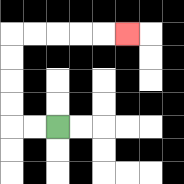{'start': '[2, 5]', 'end': '[5, 1]', 'path_directions': 'L,L,U,U,U,U,R,R,R,R,R', 'path_coordinates': '[[2, 5], [1, 5], [0, 5], [0, 4], [0, 3], [0, 2], [0, 1], [1, 1], [2, 1], [3, 1], [4, 1], [5, 1]]'}